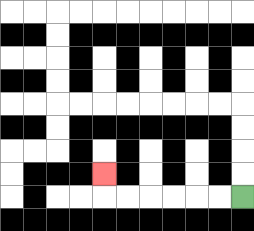{'start': '[10, 8]', 'end': '[4, 7]', 'path_directions': 'L,L,L,L,L,L,U', 'path_coordinates': '[[10, 8], [9, 8], [8, 8], [7, 8], [6, 8], [5, 8], [4, 8], [4, 7]]'}